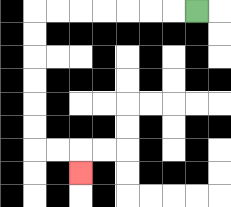{'start': '[8, 0]', 'end': '[3, 7]', 'path_directions': 'L,L,L,L,L,L,L,D,D,D,D,D,D,R,R,D', 'path_coordinates': '[[8, 0], [7, 0], [6, 0], [5, 0], [4, 0], [3, 0], [2, 0], [1, 0], [1, 1], [1, 2], [1, 3], [1, 4], [1, 5], [1, 6], [2, 6], [3, 6], [3, 7]]'}